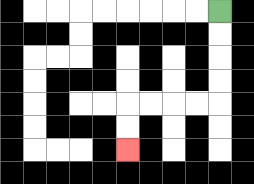{'start': '[9, 0]', 'end': '[5, 6]', 'path_directions': 'D,D,D,D,L,L,L,L,D,D', 'path_coordinates': '[[9, 0], [9, 1], [9, 2], [9, 3], [9, 4], [8, 4], [7, 4], [6, 4], [5, 4], [5, 5], [5, 6]]'}